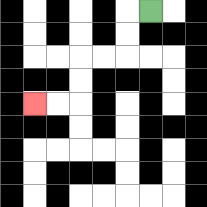{'start': '[6, 0]', 'end': '[1, 4]', 'path_directions': 'L,D,D,L,L,D,D,L,L', 'path_coordinates': '[[6, 0], [5, 0], [5, 1], [5, 2], [4, 2], [3, 2], [3, 3], [3, 4], [2, 4], [1, 4]]'}